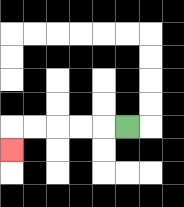{'start': '[5, 5]', 'end': '[0, 6]', 'path_directions': 'L,L,L,L,L,D', 'path_coordinates': '[[5, 5], [4, 5], [3, 5], [2, 5], [1, 5], [0, 5], [0, 6]]'}